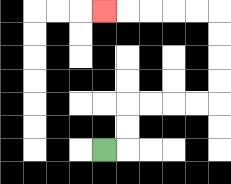{'start': '[4, 6]', 'end': '[4, 0]', 'path_directions': 'R,U,U,R,R,R,R,U,U,U,U,L,L,L,L,L', 'path_coordinates': '[[4, 6], [5, 6], [5, 5], [5, 4], [6, 4], [7, 4], [8, 4], [9, 4], [9, 3], [9, 2], [9, 1], [9, 0], [8, 0], [7, 0], [6, 0], [5, 0], [4, 0]]'}